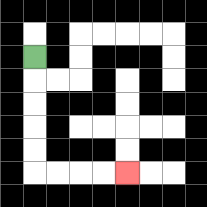{'start': '[1, 2]', 'end': '[5, 7]', 'path_directions': 'D,D,D,D,D,R,R,R,R', 'path_coordinates': '[[1, 2], [1, 3], [1, 4], [1, 5], [1, 6], [1, 7], [2, 7], [3, 7], [4, 7], [5, 7]]'}